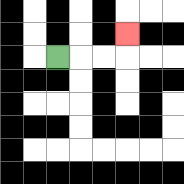{'start': '[2, 2]', 'end': '[5, 1]', 'path_directions': 'R,R,R,U', 'path_coordinates': '[[2, 2], [3, 2], [4, 2], [5, 2], [5, 1]]'}